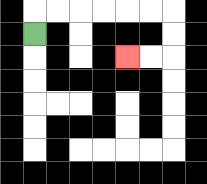{'start': '[1, 1]', 'end': '[5, 2]', 'path_directions': 'U,R,R,R,R,R,R,D,D,L,L', 'path_coordinates': '[[1, 1], [1, 0], [2, 0], [3, 0], [4, 0], [5, 0], [6, 0], [7, 0], [7, 1], [7, 2], [6, 2], [5, 2]]'}